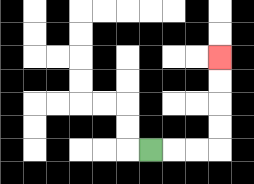{'start': '[6, 6]', 'end': '[9, 2]', 'path_directions': 'R,R,R,U,U,U,U', 'path_coordinates': '[[6, 6], [7, 6], [8, 6], [9, 6], [9, 5], [9, 4], [9, 3], [9, 2]]'}